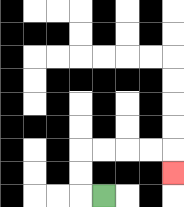{'start': '[4, 8]', 'end': '[7, 7]', 'path_directions': 'L,U,U,R,R,R,R,D', 'path_coordinates': '[[4, 8], [3, 8], [3, 7], [3, 6], [4, 6], [5, 6], [6, 6], [7, 6], [7, 7]]'}